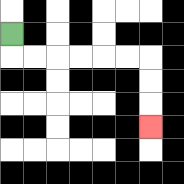{'start': '[0, 1]', 'end': '[6, 5]', 'path_directions': 'D,R,R,R,R,R,R,D,D,D', 'path_coordinates': '[[0, 1], [0, 2], [1, 2], [2, 2], [3, 2], [4, 2], [5, 2], [6, 2], [6, 3], [6, 4], [6, 5]]'}